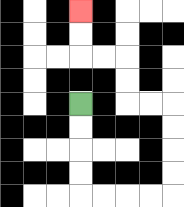{'start': '[3, 4]', 'end': '[3, 0]', 'path_directions': 'D,D,D,D,R,R,R,R,U,U,U,U,L,L,U,U,L,L,U,U', 'path_coordinates': '[[3, 4], [3, 5], [3, 6], [3, 7], [3, 8], [4, 8], [5, 8], [6, 8], [7, 8], [7, 7], [7, 6], [7, 5], [7, 4], [6, 4], [5, 4], [5, 3], [5, 2], [4, 2], [3, 2], [3, 1], [3, 0]]'}